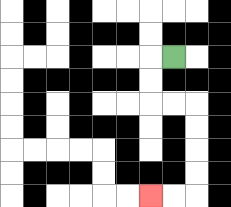{'start': '[7, 2]', 'end': '[6, 8]', 'path_directions': 'L,D,D,R,R,D,D,D,D,L,L', 'path_coordinates': '[[7, 2], [6, 2], [6, 3], [6, 4], [7, 4], [8, 4], [8, 5], [8, 6], [8, 7], [8, 8], [7, 8], [6, 8]]'}